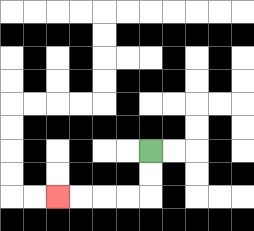{'start': '[6, 6]', 'end': '[2, 8]', 'path_directions': 'D,D,L,L,L,L', 'path_coordinates': '[[6, 6], [6, 7], [6, 8], [5, 8], [4, 8], [3, 8], [2, 8]]'}